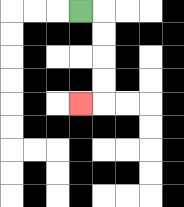{'start': '[3, 0]', 'end': '[3, 4]', 'path_directions': 'R,D,D,D,D,L', 'path_coordinates': '[[3, 0], [4, 0], [4, 1], [4, 2], [4, 3], [4, 4], [3, 4]]'}